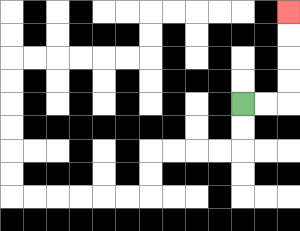{'start': '[10, 4]', 'end': '[12, 0]', 'path_directions': 'R,R,U,U,U,U', 'path_coordinates': '[[10, 4], [11, 4], [12, 4], [12, 3], [12, 2], [12, 1], [12, 0]]'}